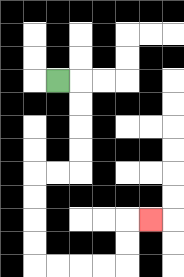{'start': '[2, 3]', 'end': '[6, 9]', 'path_directions': 'R,D,D,D,D,L,L,D,D,D,D,R,R,R,R,U,U,R', 'path_coordinates': '[[2, 3], [3, 3], [3, 4], [3, 5], [3, 6], [3, 7], [2, 7], [1, 7], [1, 8], [1, 9], [1, 10], [1, 11], [2, 11], [3, 11], [4, 11], [5, 11], [5, 10], [5, 9], [6, 9]]'}